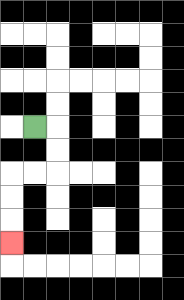{'start': '[1, 5]', 'end': '[0, 10]', 'path_directions': 'R,D,D,L,L,D,D,D', 'path_coordinates': '[[1, 5], [2, 5], [2, 6], [2, 7], [1, 7], [0, 7], [0, 8], [0, 9], [0, 10]]'}